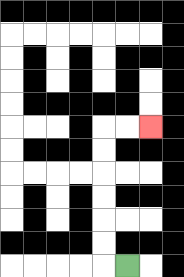{'start': '[5, 11]', 'end': '[6, 5]', 'path_directions': 'L,U,U,U,U,U,U,R,R', 'path_coordinates': '[[5, 11], [4, 11], [4, 10], [4, 9], [4, 8], [4, 7], [4, 6], [4, 5], [5, 5], [6, 5]]'}